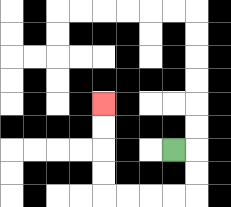{'start': '[7, 6]', 'end': '[4, 4]', 'path_directions': 'R,D,D,L,L,L,L,U,U,U,U', 'path_coordinates': '[[7, 6], [8, 6], [8, 7], [8, 8], [7, 8], [6, 8], [5, 8], [4, 8], [4, 7], [4, 6], [4, 5], [4, 4]]'}